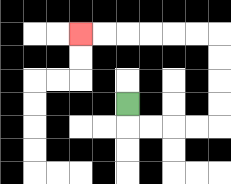{'start': '[5, 4]', 'end': '[3, 1]', 'path_directions': 'D,R,R,R,R,U,U,U,U,L,L,L,L,L,L', 'path_coordinates': '[[5, 4], [5, 5], [6, 5], [7, 5], [8, 5], [9, 5], [9, 4], [9, 3], [9, 2], [9, 1], [8, 1], [7, 1], [6, 1], [5, 1], [4, 1], [3, 1]]'}